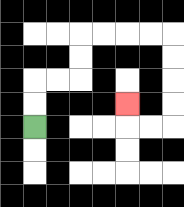{'start': '[1, 5]', 'end': '[5, 4]', 'path_directions': 'U,U,R,R,U,U,R,R,R,R,D,D,D,D,L,L,U', 'path_coordinates': '[[1, 5], [1, 4], [1, 3], [2, 3], [3, 3], [3, 2], [3, 1], [4, 1], [5, 1], [6, 1], [7, 1], [7, 2], [7, 3], [7, 4], [7, 5], [6, 5], [5, 5], [5, 4]]'}